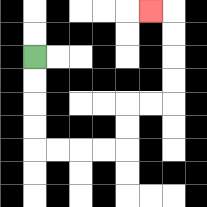{'start': '[1, 2]', 'end': '[6, 0]', 'path_directions': 'D,D,D,D,R,R,R,R,U,U,R,R,U,U,U,U,L', 'path_coordinates': '[[1, 2], [1, 3], [1, 4], [1, 5], [1, 6], [2, 6], [3, 6], [4, 6], [5, 6], [5, 5], [5, 4], [6, 4], [7, 4], [7, 3], [7, 2], [7, 1], [7, 0], [6, 0]]'}